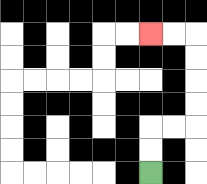{'start': '[6, 7]', 'end': '[6, 1]', 'path_directions': 'U,U,R,R,U,U,U,U,L,L', 'path_coordinates': '[[6, 7], [6, 6], [6, 5], [7, 5], [8, 5], [8, 4], [8, 3], [8, 2], [8, 1], [7, 1], [6, 1]]'}